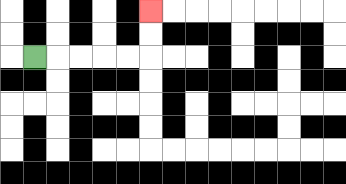{'start': '[1, 2]', 'end': '[6, 0]', 'path_directions': 'R,R,R,R,R,U,U', 'path_coordinates': '[[1, 2], [2, 2], [3, 2], [4, 2], [5, 2], [6, 2], [6, 1], [6, 0]]'}